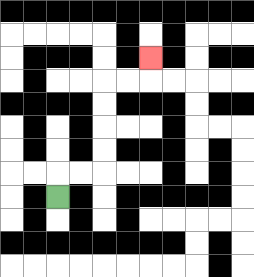{'start': '[2, 8]', 'end': '[6, 2]', 'path_directions': 'U,R,R,U,U,U,U,R,R,U', 'path_coordinates': '[[2, 8], [2, 7], [3, 7], [4, 7], [4, 6], [4, 5], [4, 4], [4, 3], [5, 3], [6, 3], [6, 2]]'}